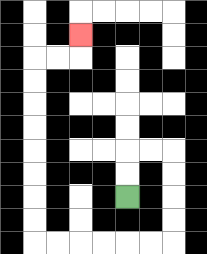{'start': '[5, 8]', 'end': '[3, 1]', 'path_directions': 'U,U,R,R,D,D,D,D,L,L,L,L,L,L,U,U,U,U,U,U,U,U,R,R,U', 'path_coordinates': '[[5, 8], [5, 7], [5, 6], [6, 6], [7, 6], [7, 7], [7, 8], [7, 9], [7, 10], [6, 10], [5, 10], [4, 10], [3, 10], [2, 10], [1, 10], [1, 9], [1, 8], [1, 7], [1, 6], [1, 5], [1, 4], [1, 3], [1, 2], [2, 2], [3, 2], [3, 1]]'}